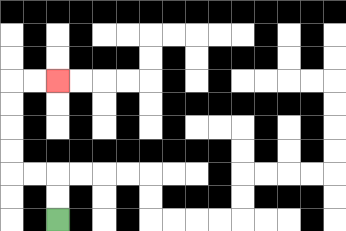{'start': '[2, 9]', 'end': '[2, 3]', 'path_directions': 'U,U,L,L,U,U,U,U,R,R', 'path_coordinates': '[[2, 9], [2, 8], [2, 7], [1, 7], [0, 7], [0, 6], [0, 5], [0, 4], [0, 3], [1, 3], [2, 3]]'}